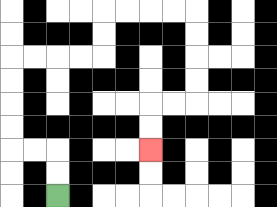{'start': '[2, 8]', 'end': '[6, 6]', 'path_directions': 'U,U,L,L,U,U,U,U,R,R,R,R,U,U,R,R,R,R,D,D,D,D,L,L,D,D', 'path_coordinates': '[[2, 8], [2, 7], [2, 6], [1, 6], [0, 6], [0, 5], [0, 4], [0, 3], [0, 2], [1, 2], [2, 2], [3, 2], [4, 2], [4, 1], [4, 0], [5, 0], [6, 0], [7, 0], [8, 0], [8, 1], [8, 2], [8, 3], [8, 4], [7, 4], [6, 4], [6, 5], [6, 6]]'}